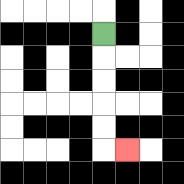{'start': '[4, 1]', 'end': '[5, 6]', 'path_directions': 'D,D,D,D,D,R', 'path_coordinates': '[[4, 1], [4, 2], [4, 3], [4, 4], [4, 5], [4, 6], [5, 6]]'}